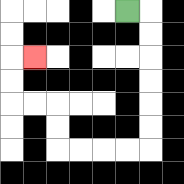{'start': '[5, 0]', 'end': '[1, 2]', 'path_directions': 'R,D,D,D,D,D,D,L,L,L,L,U,U,L,L,U,U,R', 'path_coordinates': '[[5, 0], [6, 0], [6, 1], [6, 2], [6, 3], [6, 4], [6, 5], [6, 6], [5, 6], [4, 6], [3, 6], [2, 6], [2, 5], [2, 4], [1, 4], [0, 4], [0, 3], [0, 2], [1, 2]]'}